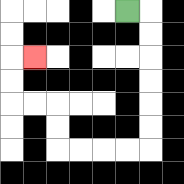{'start': '[5, 0]', 'end': '[1, 2]', 'path_directions': 'R,D,D,D,D,D,D,L,L,L,L,U,U,L,L,U,U,R', 'path_coordinates': '[[5, 0], [6, 0], [6, 1], [6, 2], [6, 3], [6, 4], [6, 5], [6, 6], [5, 6], [4, 6], [3, 6], [2, 6], [2, 5], [2, 4], [1, 4], [0, 4], [0, 3], [0, 2], [1, 2]]'}